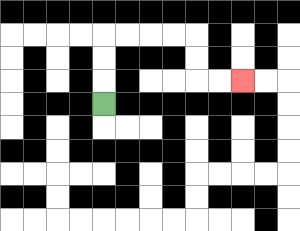{'start': '[4, 4]', 'end': '[10, 3]', 'path_directions': 'U,U,U,R,R,R,R,D,D,R,R', 'path_coordinates': '[[4, 4], [4, 3], [4, 2], [4, 1], [5, 1], [6, 1], [7, 1], [8, 1], [8, 2], [8, 3], [9, 3], [10, 3]]'}